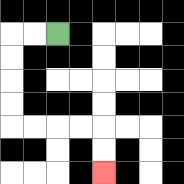{'start': '[2, 1]', 'end': '[4, 7]', 'path_directions': 'L,L,D,D,D,D,R,R,R,R,D,D', 'path_coordinates': '[[2, 1], [1, 1], [0, 1], [0, 2], [0, 3], [0, 4], [0, 5], [1, 5], [2, 5], [3, 5], [4, 5], [4, 6], [4, 7]]'}